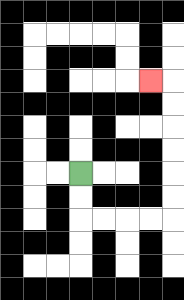{'start': '[3, 7]', 'end': '[6, 3]', 'path_directions': 'D,D,R,R,R,R,U,U,U,U,U,U,L', 'path_coordinates': '[[3, 7], [3, 8], [3, 9], [4, 9], [5, 9], [6, 9], [7, 9], [7, 8], [7, 7], [7, 6], [7, 5], [7, 4], [7, 3], [6, 3]]'}